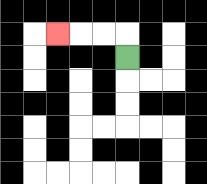{'start': '[5, 2]', 'end': '[2, 1]', 'path_directions': 'U,L,L,L', 'path_coordinates': '[[5, 2], [5, 1], [4, 1], [3, 1], [2, 1]]'}